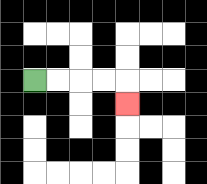{'start': '[1, 3]', 'end': '[5, 4]', 'path_directions': 'R,R,R,R,D', 'path_coordinates': '[[1, 3], [2, 3], [3, 3], [4, 3], [5, 3], [5, 4]]'}